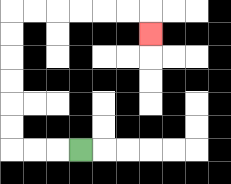{'start': '[3, 6]', 'end': '[6, 1]', 'path_directions': 'L,L,L,U,U,U,U,U,U,R,R,R,R,R,R,D', 'path_coordinates': '[[3, 6], [2, 6], [1, 6], [0, 6], [0, 5], [0, 4], [0, 3], [0, 2], [0, 1], [0, 0], [1, 0], [2, 0], [3, 0], [4, 0], [5, 0], [6, 0], [6, 1]]'}